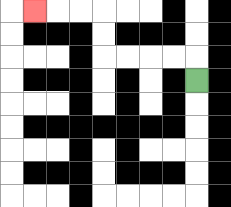{'start': '[8, 3]', 'end': '[1, 0]', 'path_directions': 'U,L,L,L,L,U,U,L,L,L', 'path_coordinates': '[[8, 3], [8, 2], [7, 2], [6, 2], [5, 2], [4, 2], [4, 1], [4, 0], [3, 0], [2, 0], [1, 0]]'}